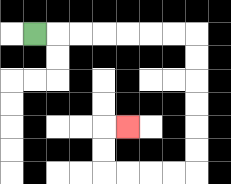{'start': '[1, 1]', 'end': '[5, 5]', 'path_directions': 'R,R,R,R,R,R,R,D,D,D,D,D,D,L,L,L,L,U,U,R', 'path_coordinates': '[[1, 1], [2, 1], [3, 1], [4, 1], [5, 1], [6, 1], [7, 1], [8, 1], [8, 2], [8, 3], [8, 4], [8, 5], [8, 6], [8, 7], [7, 7], [6, 7], [5, 7], [4, 7], [4, 6], [4, 5], [5, 5]]'}